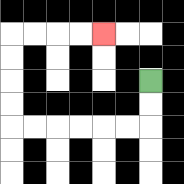{'start': '[6, 3]', 'end': '[4, 1]', 'path_directions': 'D,D,L,L,L,L,L,L,U,U,U,U,R,R,R,R', 'path_coordinates': '[[6, 3], [6, 4], [6, 5], [5, 5], [4, 5], [3, 5], [2, 5], [1, 5], [0, 5], [0, 4], [0, 3], [0, 2], [0, 1], [1, 1], [2, 1], [3, 1], [4, 1]]'}